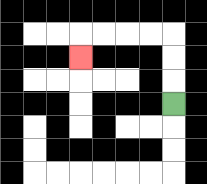{'start': '[7, 4]', 'end': '[3, 2]', 'path_directions': 'U,U,U,L,L,L,L,D', 'path_coordinates': '[[7, 4], [7, 3], [7, 2], [7, 1], [6, 1], [5, 1], [4, 1], [3, 1], [3, 2]]'}